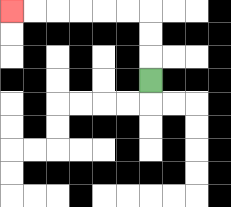{'start': '[6, 3]', 'end': '[0, 0]', 'path_directions': 'U,U,U,L,L,L,L,L,L', 'path_coordinates': '[[6, 3], [6, 2], [6, 1], [6, 0], [5, 0], [4, 0], [3, 0], [2, 0], [1, 0], [0, 0]]'}